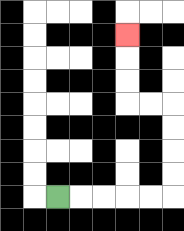{'start': '[2, 8]', 'end': '[5, 1]', 'path_directions': 'R,R,R,R,R,U,U,U,U,L,L,U,U,U', 'path_coordinates': '[[2, 8], [3, 8], [4, 8], [5, 8], [6, 8], [7, 8], [7, 7], [7, 6], [7, 5], [7, 4], [6, 4], [5, 4], [5, 3], [5, 2], [5, 1]]'}